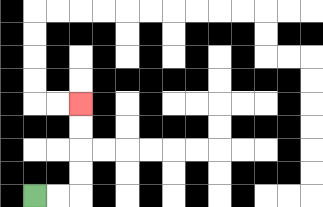{'start': '[1, 8]', 'end': '[3, 4]', 'path_directions': 'R,R,U,U,U,U', 'path_coordinates': '[[1, 8], [2, 8], [3, 8], [3, 7], [3, 6], [3, 5], [3, 4]]'}